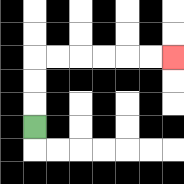{'start': '[1, 5]', 'end': '[7, 2]', 'path_directions': 'U,U,U,R,R,R,R,R,R', 'path_coordinates': '[[1, 5], [1, 4], [1, 3], [1, 2], [2, 2], [3, 2], [4, 2], [5, 2], [6, 2], [7, 2]]'}